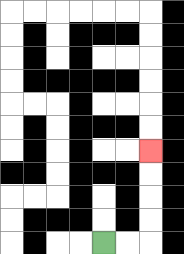{'start': '[4, 10]', 'end': '[6, 6]', 'path_directions': 'R,R,U,U,U,U', 'path_coordinates': '[[4, 10], [5, 10], [6, 10], [6, 9], [6, 8], [6, 7], [6, 6]]'}